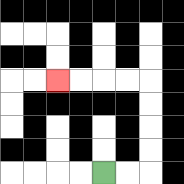{'start': '[4, 7]', 'end': '[2, 3]', 'path_directions': 'R,R,U,U,U,U,L,L,L,L', 'path_coordinates': '[[4, 7], [5, 7], [6, 7], [6, 6], [6, 5], [6, 4], [6, 3], [5, 3], [4, 3], [3, 3], [2, 3]]'}